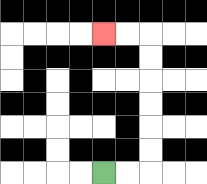{'start': '[4, 7]', 'end': '[4, 1]', 'path_directions': 'R,R,U,U,U,U,U,U,L,L', 'path_coordinates': '[[4, 7], [5, 7], [6, 7], [6, 6], [6, 5], [6, 4], [6, 3], [6, 2], [6, 1], [5, 1], [4, 1]]'}